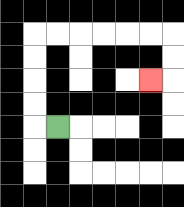{'start': '[2, 5]', 'end': '[6, 3]', 'path_directions': 'L,U,U,U,U,R,R,R,R,R,R,D,D,L', 'path_coordinates': '[[2, 5], [1, 5], [1, 4], [1, 3], [1, 2], [1, 1], [2, 1], [3, 1], [4, 1], [5, 1], [6, 1], [7, 1], [7, 2], [7, 3], [6, 3]]'}